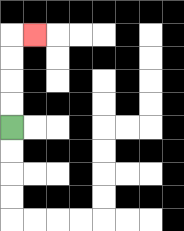{'start': '[0, 5]', 'end': '[1, 1]', 'path_directions': 'U,U,U,U,R', 'path_coordinates': '[[0, 5], [0, 4], [0, 3], [0, 2], [0, 1], [1, 1]]'}